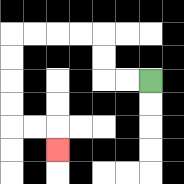{'start': '[6, 3]', 'end': '[2, 6]', 'path_directions': 'L,L,U,U,L,L,L,L,D,D,D,D,R,R,D', 'path_coordinates': '[[6, 3], [5, 3], [4, 3], [4, 2], [4, 1], [3, 1], [2, 1], [1, 1], [0, 1], [0, 2], [0, 3], [0, 4], [0, 5], [1, 5], [2, 5], [2, 6]]'}